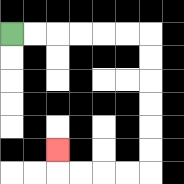{'start': '[0, 1]', 'end': '[2, 6]', 'path_directions': 'R,R,R,R,R,R,D,D,D,D,D,D,L,L,L,L,U', 'path_coordinates': '[[0, 1], [1, 1], [2, 1], [3, 1], [4, 1], [5, 1], [6, 1], [6, 2], [6, 3], [6, 4], [6, 5], [6, 6], [6, 7], [5, 7], [4, 7], [3, 7], [2, 7], [2, 6]]'}